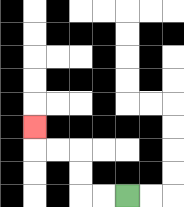{'start': '[5, 8]', 'end': '[1, 5]', 'path_directions': 'L,L,U,U,L,L,U', 'path_coordinates': '[[5, 8], [4, 8], [3, 8], [3, 7], [3, 6], [2, 6], [1, 6], [1, 5]]'}